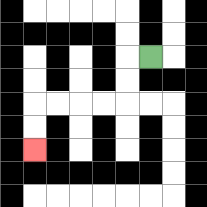{'start': '[6, 2]', 'end': '[1, 6]', 'path_directions': 'L,D,D,L,L,L,L,D,D', 'path_coordinates': '[[6, 2], [5, 2], [5, 3], [5, 4], [4, 4], [3, 4], [2, 4], [1, 4], [1, 5], [1, 6]]'}